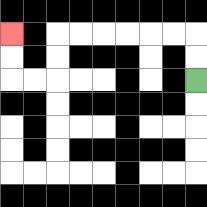{'start': '[8, 3]', 'end': '[0, 1]', 'path_directions': 'U,U,L,L,L,L,L,L,D,D,L,L,U,U', 'path_coordinates': '[[8, 3], [8, 2], [8, 1], [7, 1], [6, 1], [5, 1], [4, 1], [3, 1], [2, 1], [2, 2], [2, 3], [1, 3], [0, 3], [0, 2], [0, 1]]'}